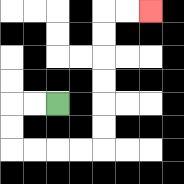{'start': '[2, 4]', 'end': '[6, 0]', 'path_directions': 'L,L,D,D,R,R,R,R,U,U,U,U,U,U,R,R', 'path_coordinates': '[[2, 4], [1, 4], [0, 4], [0, 5], [0, 6], [1, 6], [2, 6], [3, 6], [4, 6], [4, 5], [4, 4], [4, 3], [4, 2], [4, 1], [4, 0], [5, 0], [6, 0]]'}